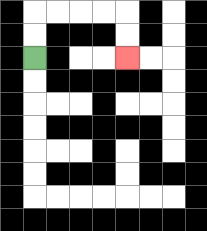{'start': '[1, 2]', 'end': '[5, 2]', 'path_directions': 'U,U,R,R,R,R,D,D', 'path_coordinates': '[[1, 2], [1, 1], [1, 0], [2, 0], [3, 0], [4, 0], [5, 0], [5, 1], [5, 2]]'}